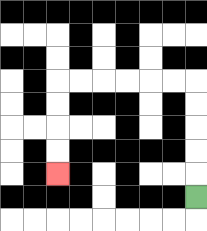{'start': '[8, 8]', 'end': '[2, 7]', 'path_directions': 'U,U,U,U,U,L,L,L,L,L,L,D,D,D,D', 'path_coordinates': '[[8, 8], [8, 7], [8, 6], [8, 5], [8, 4], [8, 3], [7, 3], [6, 3], [5, 3], [4, 3], [3, 3], [2, 3], [2, 4], [2, 5], [2, 6], [2, 7]]'}